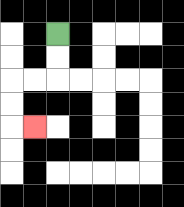{'start': '[2, 1]', 'end': '[1, 5]', 'path_directions': 'D,D,L,L,D,D,R', 'path_coordinates': '[[2, 1], [2, 2], [2, 3], [1, 3], [0, 3], [0, 4], [0, 5], [1, 5]]'}